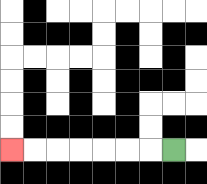{'start': '[7, 6]', 'end': '[0, 6]', 'path_directions': 'L,L,L,L,L,L,L', 'path_coordinates': '[[7, 6], [6, 6], [5, 6], [4, 6], [3, 6], [2, 6], [1, 6], [0, 6]]'}